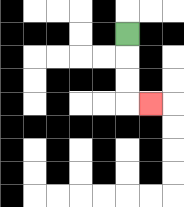{'start': '[5, 1]', 'end': '[6, 4]', 'path_directions': 'D,D,D,R', 'path_coordinates': '[[5, 1], [5, 2], [5, 3], [5, 4], [6, 4]]'}